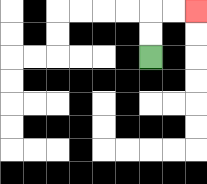{'start': '[6, 2]', 'end': '[8, 0]', 'path_directions': 'U,U,R,R', 'path_coordinates': '[[6, 2], [6, 1], [6, 0], [7, 0], [8, 0]]'}